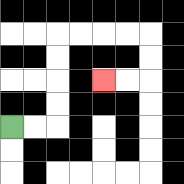{'start': '[0, 5]', 'end': '[4, 3]', 'path_directions': 'R,R,U,U,U,U,R,R,R,R,D,D,L,L', 'path_coordinates': '[[0, 5], [1, 5], [2, 5], [2, 4], [2, 3], [2, 2], [2, 1], [3, 1], [4, 1], [5, 1], [6, 1], [6, 2], [6, 3], [5, 3], [4, 3]]'}